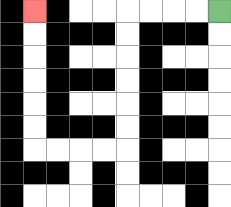{'start': '[9, 0]', 'end': '[1, 0]', 'path_directions': 'L,L,L,L,D,D,D,D,D,D,L,L,L,L,U,U,U,U,U,U', 'path_coordinates': '[[9, 0], [8, 0], [7, 0], [6, 0], [5, 0], [5, 1], [5, 2], [5, 3], [5, 4], [5, 5], [5, 6], [4, 6], [3, 6], [2, 6], [1, 6], [1, 5], [1, 4], [1, 3], [1, 2], [1, 1], [1, 0]]'}